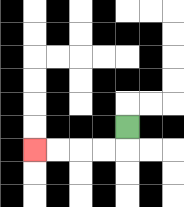{'start': '[5, 5]', 'end': '[1, 6]', 'path_directions': 'D,L,L,L,L', 'path_coordinates': '[[5, 5], [5, 6], [4, 6], [3, 6], [2, 6], [1, 6]]'}